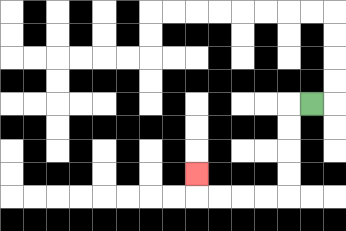{'start': '[13, 4]', 'end': '[8, 7]', 'path_directions': 'L,D,D,D,D,L,L,L,L,U', 'path_coordinates': '[[13, 4], [12, 4], [12, 5], [12, 6], [12, 7], [12, 8], [11, 8], [10, 8], [9, 8], [8, 8], [8, 7]]'}